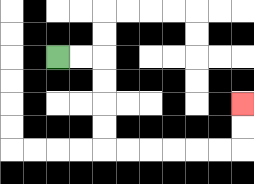{'start': '[2, 2]', 'end': '[10, 4]', 'path_directions': 'R,R,D,D,D,D,R,R,R,R,R,R,U,U', 'path_coordinates': '[[2, 2], [3, 2], [4, 2], [4, 3], [4, 4], [4, 5], [4, 6], [5, 6], [6, 6], [7, 6], [8, 6], [9, 6], [10, 6], [10, 5], [10, 4]]'}